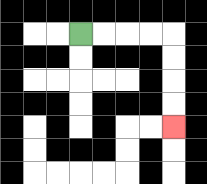{'start': '[3, 1]', 'end': '[7, 5]', 'path_directions': 'R,R,R,R,D,D,D,D', 'path_coordinates': '[[3, 1], [4, 1], [5, 1], [6, 1], [7, 1], [7, 2], [7, 3], [7, 4], [7, 5]]'}